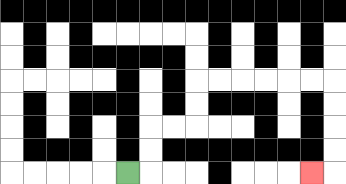{'start': '[5, 7]', 'end': '[13, 7]', 'path_directions': 'R,U,U,R,R,U,U,R,R,R,R,R,R,D,D,D,D,L', 'path_coordinates': '[[5, 7], [6, 7], [6, 6], [6, 5], [7, 5], [8, 5], [8, 4], [8, 3], [9, 3], [10, 3], [11, 3], [12, 3], [13, 3], [14, 3], [14, 4], [14, 5], [14, 6], [14, 7], [13, 7]]'}